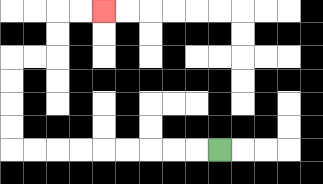{'start': '[9, 6]', 'end': '[4, 0]', 'path_directions': 'L,L,L,L,L,L,L,L,L,U,U,U,U,R,R,U,U,R,R', 'path_coordinates': '[[9, 6], [8, 6], [7, 6], [6, 6], [5, 6], [4, 6], [3, 6], [2, 6], [1, 6], [0, 6], [0, 5], [0, 4], [0, 3], [0, 2], [1, 2], [2, 2], [2, 1], [2, 0], [3, 0], [4, 0]]'}